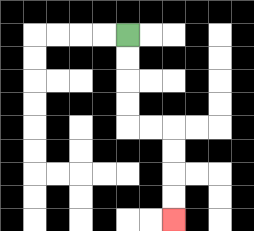{'start': '[5, 1]', 'end': '[7, 9]', 'path_directions': 'D,D,D,D,R,R,D,D,D,D', 'path_coordinates': '[[5, 1], [5, 2], [5, 3], [5, 4], [5, 5], [6, 5], [7, 5], [7, 6], [7, 7], [7, 8], [7, 9]]'}